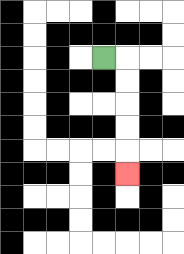{'start': '[4, 2]', 'end': '[5, 7]', 'path_directions': 'R,D,D,D,D,D', 'path_coordinates': '[[4, 2], [5, 2], [5, 3], [5, 4], [5, 5], [5, 6], [5, 7]]'}